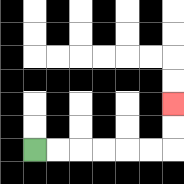{'start': '[1, 6]', 'end': '[7, 4]', 'path_directions': 'R,R,R,R,R,R,U,U', 'path_coordinates': '[[1, 6], [2, 6], [3, 6], [4, 6], [5, 6], [6, 6], [7, 6], [7, 5], [7, 4]]'}